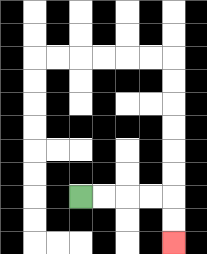{'start': '[3, 8]', 'end': '[7, 10]', 'path_directions': 'R,R,R,R,D,D', 'path_coordinates': '[[3, 8], [4, 8], [5, 8], [6, 8], [7, 8], [7, 9], [7, 10]]'}